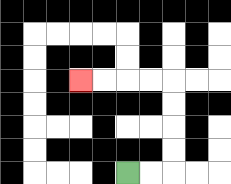{'start': '[5, 7]', 'end': '[3, 3]', 'path_directions': 'R,R,U,U,U,U,L,L,L,L', 'path_coordinates': '[[5, 7], [6, 7], [7, 7], [7, 6], [7, 5], [7, 4], [7, 3], [6, 3], [5, 3], [4, 3], [3, 3]]'}